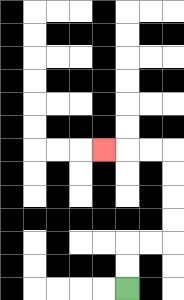{'start': '[5, 12]', 'end': '[4, 6]', 'path_directions': 'U,U,R,R,U,U,U,U,L,L,L', 'path_coordinates': '[[5, 12], [5, 11], [5, 10], [6, 10], [7, 10], [7, 9], [7, 8], [7, 7], [7, 6], [6, 6], [5, 6], [4, 6]]'}